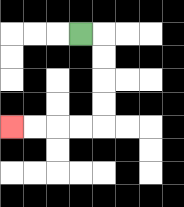{'start': '[3, 1]', 'end': '[0, 5]', 'path_directions': 'R,D,D,D,D,L,L,L,L', 'path_coordinates': '[[3, 1], [4, 1], [4, 2], [4, 3], [4, 4], [4, 5], [3, 5], [2, 5], [1, 5], [0, 5]]'}